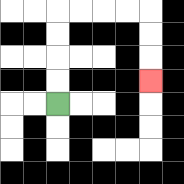{'start': '[2, 4]', 'end': '[6, 3]', 'path_directions': 'U,U,U,U,R,R,R,R,D,D,D', 'path_coordinates': '[[2, 4], [2, 3], [2, 2], [2, 1], [2, 0], [3, 0], [4, 0], [5, 0], [6, 0], [6, 1], [6, 2], [6, 3]]'}